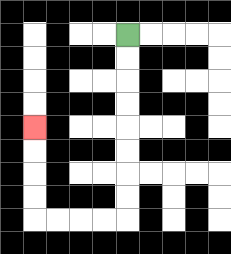{'start': '[5, 1]', 'end': '[1, 5]', 'path_directions': 'D,D,D,D,D,D,D,D,L,L,L,L,U,U,U,U', 'path_coordinates': '[[5, 1], [5, 2], [5, 3], [5, 4], [5, 5], [5, 6], [5, 7], [5, 8], [5, 9], [4, 9], [3, 9], [2, 9], [1, 9], [1, 8], [1, 7], [1, 6], [1, 5]]'}